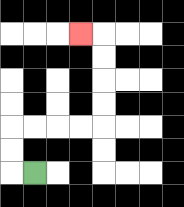{'start': '[1, 7]', 'end': '[3, 1]', 'path_directions': 'L,U,U,R,R,R,R,U,U,U,U,L', 'path_coordinates': '[[1, 7], [0, 7], [0, 6], [0, 5], [1, 5], [2, 5], [3, 5], [4, 5], [4, 4], [4, 3], [4, 2], [4, 1], [3, 1]]'}